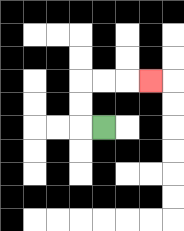{'start': '[4, 5]', 'end': '[6, 3]', 'path_directions': 'L,U,U,R,R,R', 'path_coordinates': '[[4, 5], [3, 5], [3, 4], [3, 3], [4, 3], [5, 3], [6, 3]]'}